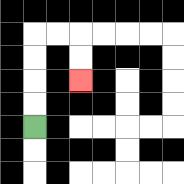{'start': '[1, 5]', 'end': '[3, 3]', 'path_directions': 'U,U,U,U,R,R,D,D', 'path_coordinates': '[[1, 5], [1, 4], [1, 3], [1, 2], [1, 1], [2, 1], [3, 1], [3, 2], [3, 3]]'}